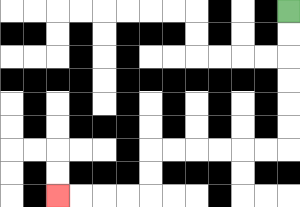{'start': '[12, 0]', 'end': '[2, 8]', 'path_directions': 'D,D,D,D,D,D,L,L,L,L,L,L,D,D,L,L,L,L', 'path_coordinates': '[[12, 0], [12, 1], [12, 2], [12, 3], [12, 4], [12, 5], [12, 6], [11, 6], [10, 6], [9, 6], [8, 6], [7, 6], [6, 6], [6, 7], [6, 8], [5, 8], [4, 8], [3, 8], [2, 8]]'}